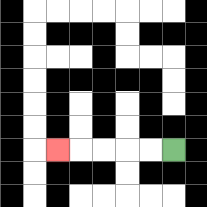{'start': '[7, 6]', 'end': '[2, 6]', 'path_directions': 'L,L,L,L,L', 'path_coordinates': '[[7, 6], [6, 6], [5, 6], [4, 6], [3, 6], [2, 6]]'}